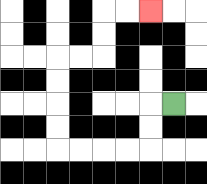{'start': '[7, 4]', 'end': '[6, 0]', 'path_directions': 'L,D,D,L,L,L,L,U,U,U,U,R,R,U,U,R,R', 'path_coordinates': '[[7, 4], [6, 4], [6, 5], [6, 6], [5, 6], [4, 6], [3, 6], [2, 6], [2, 5], [2, 4], [2, 3], [2, 2], [3, 2], [4, 2], [4, 1], [4, 0], [5, 0], [6, 0]]'}